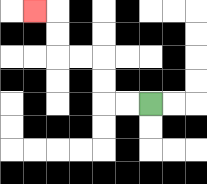{'start': '[6, 4]', 'end': '[1, 0]', 'path_directions': 'L,L,U,U,L,L,U,U,L', 'path_coordinates': '[[6, 4], [5, 4], [4, 4], [4, 3], [4, 2], [3, 2], [2, 2], [2, 1], [2, 0], [1, 0]]'}